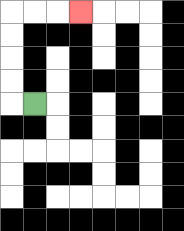{'start': '[1, 4]', 'end': '[3, 0]', 'path_directions': 'L,U,U,U,U,R,R,R', 'path_coordinates': '[[1, 4], [0, 4], [0, 3], [0, 2], [0, 1], [0, 0], [1, 0], [2, 0], [3, 0]]'}